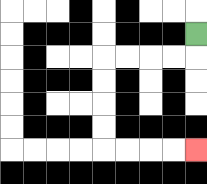{'start': '[8, 1]', 'end': '[8, 6]', 'path_directions': 'D,L,L,L,L,D,D,D,D,R,R,R,R', 'path_coordinates': '[[8, 1], [8, 2], [7, 2], [6, 2], [5, 2], [4, 2], [4, 3], [4, 4], [4, 5], [4, 6], [5, 6], [6, 6], [7, 6], [8, 6]]'}